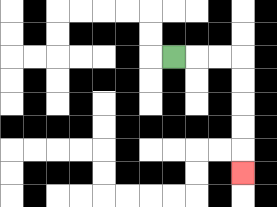{'start': '[7, 2]', 'end': '[10, 7]', 'path_directions': 'R,R,R,D,D,D,D,D', 'path_coordinates': '[[7, 2], [8, 2], [9, 2], [10, 2], [10, 3], [10, 4], [10, 5], [10, 6], [10, 7]]'}